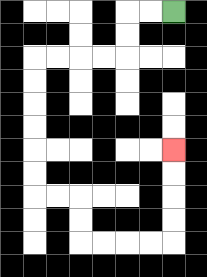{'start': '[7, 0]', 'end': '[7, 6]', 'path_directions': 'L,L,D,D,L,L,L,L,D,D,D,D,D,D,R,R,D,D,R,R,R,R,U,U,U,U', 'path_coordinates': '[[7, 0], [6, 0], [5, 0], [5, 1], [5, 2], [4, 2], [3, 2], [2, 2], [1, 2], [1, 3], [1, 4], [1, 5], [1, 6], [1, 7], [1, 8], [2, 8], [3, 8], [3, 9], [3, 10], [4, 10], [5, 10], [6, 10], [7, 10], [7, 9], [7, 8], [7, 7], [7, 6]]'}